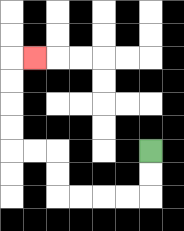{'start': '[6, 6]', 'end': '[1, 2]', 'path_directions': 'D,D,L,L,L,L,U,U,L,L,U,U,U,U,R', 'path_coordinates': '[[6, 6], [6, 7], [6, 8], [5, 8], [4, 8], [3, 8], [2, 8], [2, 7], [2, 6], [1, 6], [0, 6], [0, 5], [0, 4], [0, 3], [0, 2], [1, 2]]'}